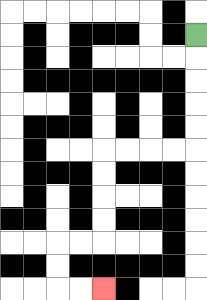{'start': '[8, 1]', 'end': '[4, 12]', 'path_directions': 'D,D,D,D,D,L,L,L,L,D,D,D,D,L,L,D,D,R,R', 'path_coordinates': '[[8, 1], [8, 2], [8, 3], [8, 4], [8, 5], [8, 6], [7, 6], [6, 6], [5, 6], [4, 6], [4, 7], [4, 8], [4, 9], [4, 10], [3, 10], [2, 10], [2, 11], [2, 12], [3, 12], [4, 12]]'}